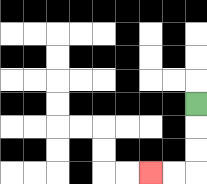{'start': '[8, 4]', 'end': '[6, 7]', 'path_directions': 'D,D,D,L,L', 'path_coordinates': '[[8, 4], [8, 5], [8, 6], [8, 7], [7, 7], [6, 7]]'}